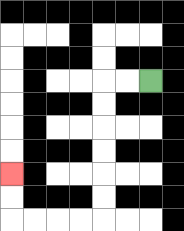{'start': '[6, 3]', 'end': '[0, 7]', 'path_directions': 'L,L,D,D,D,D,D,D,L,L,L,L,U,U', 'path_coordinates': '[[6, 3], [5, 3], [4, 3], [4, 4], [4, 5], [4, 6], [4, 7], [4, 8], [4, 9], [3, 9], [2, 9], [1, 9], [0, 9], [0, 8], [0, 7]]'}